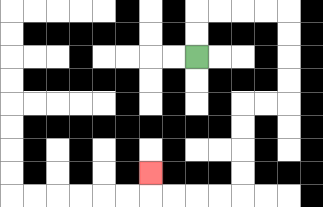{'start': '[8, 2]', 'end': '[6, 7]', 'path_directions': 'U,U,R,R,R,R,D,D,D,D,L,L,D,D,D,D,L,L,L,L,U', 'path_coordinates': '[[8, 2], [8, 1], [8, 0], [9, 0], [10, 0], [11, 0], [12, 0], [12, 1], [12, 2], [12, 3], [12, 4], [11, 4], [10, 4], [10, 5], [10, 6], [10, 7], [10, 8], [9, 8], [8, 8], [7, 8], [6, 8], [6, 7]]'}